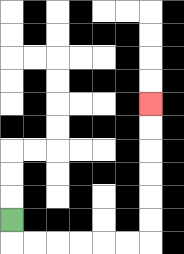{'start': '[0, 9]', 'end': '[6, 4]', 'path_directions': 'D,R,R,R,R,R,R,U,U,U,U,U,U', 'path_coordinates': '[[0, 9], [0, 10], [1, 10], [2, 10], [3, 10], [4, 10], [5, 10], [6, 10], [6, 9], [6, 8], [6, 7], [6, 6], [6, 5], [6, 4]]'}